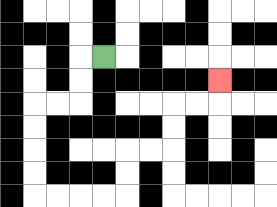{'start': '[4, 2]', 'end': '[9, 3]', 'path_directions': 'L,D,D,L,L,D,D,D,D,R,R,R,R,U,U,R,R,U,U,R,R,U', 'path_coordinates': '[[4, 2], [3, 2], [3, 3], [3, 4], [2, 4], [1, 4], [1, 5], [1, 6], [1, 7], [1, 8], [2, 8], [3, 8], [4, 8], [5, 8], [5, 7], [5, 6], [6, 6], [7, 6], [7, 5], [7, 4], [8, 4], [9, 4], [9, 3]]'}